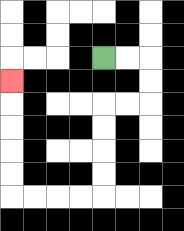{'start': '[4, 2]', 'end': '[0, 3]', 'path_directions': 'R,R,D,D,L,L,D,D,D,D,L,L,L,L,U,U,U,U,U', 'path_coordinates': '[[4, 2], [5, 2], [6, 2], [6, 3], [6, 4], [5, 4], [4, 4], [4, 5], [4, 6], [4, 7], [4, 8], [3, 8], [2, 8], [1, 8], [0, 8], [0, 7], [0, 6], [0, 5], [0, 4], [0, 3]]'}